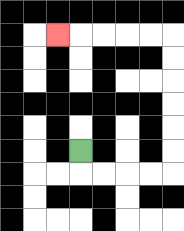{'start': '[3, 6]', 'end': '[2, 1]', 'path_directions': 'D,R,R,R,R,U,U,U,U,U,U,L,L,L,L,L', 'path_coordinates': '[[3, 6], [3, 7], [4, 7], [5, 7], [6, 7], [7, 7], [7, 6], [7, 5], [7, 4], [7, 3], [7, 2], [7, 1], [6, 1], [5, 1], [4, 1], [3, 1], [2, 1]]'}